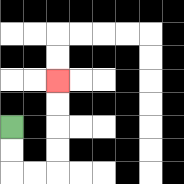{'start': '[0, 5]', 'end': '[2, 3]', 'path_directions': 'D,D,R,R,U,U,U,U', 'path_coordinates': '[[0, 5], [0, 6], [0, 7], [1, 7], [2, 7], [2, 6], [2, 5], [2, 4], [2, 3]]'}